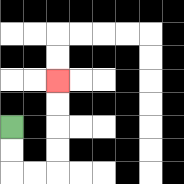{'start': '[0, 5]', 'end': '[2, 3]', 'path_directions': 'D,D,R,R,U,U,U,U', 'path_coordinates': '[[0, 5], [0, 6], [0, 7], [1, 7], [2, 7], [2, 6], [2, 5], [2, 4], [2, 3]]'}